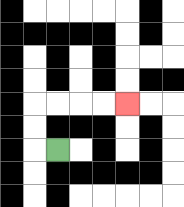{'start': '[2, 6]', 'end': '[5, 4]', 'path_directions': 'L,U,U,R,R,R,R', 'path_coordinates': '[[2, 6], [1, 6], [1, 5], [1, 4], [2, 4], [3, 4], [4, 4], [5, 4]]'}